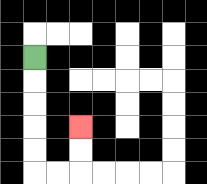{'start': '[1, 2]', 'end': '[3, 5]', 'path_directions': 'D,D,D,D,D,R,R,U,U', 'path_coordinates': '[[1, 2], [1, 3], [1, 4], [1, 5], [1, 6], [1, 7], [2, 7], [3, 7], [3, 6], [3, 5]]'}